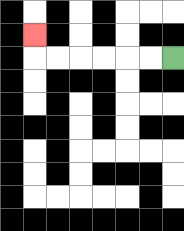{'start': '[7, 2]', 'end': '[1, 1]', 'path_directions': 'L,L,L,L,L,L,U', 'path_coordinates': '[[7, 2], [6, 2], [5, 2], [4, 2], [3, 2], [2, 2], [1, 2], [1, 1]]'}